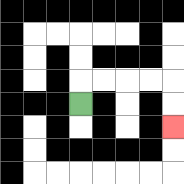{'start': '[3, 4]', 'end': '[7, 5]', 'path_directions': 'U,R,R,R,R,D,D', 'path_coordinates': '[[3, 4], [3, 3], [4, 3], [5, 3], [6, 3], [7, 3], [7, 4], [7, 5]]'}